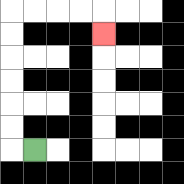{'start': '[1, 6]', 'end': '[4, 1]', 'path_directions': 'L,U,U,U,U,U,U,R,R,R,R,D', 'path_coordinates': '[[1, 6], [0, 6], [0, 5], [0, 4], [0, 3], [0, 2], [0, 1], [0, 0], [1, 0], [2, 0], [3, 0], [4, 0], [4, 1]]'}